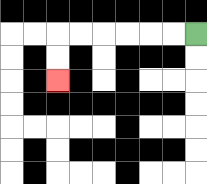{'start': '[8, 1]', 'end': '[2, 3]', 'path_directions': 'L,L,L,L,L,L,D,D', 'path_coordinates': '[[8, 1], [7, 1], [6, 1], [5, 1], [4, 1], [3, 1], [2, 1], [2, 2], [2, 3]]'}